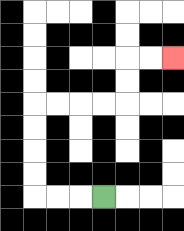{'start': '[4, 8]', 'end': '[7, 2]', 'path_directions': 'L,L,L,U,U,U,U,R,R,R,R,U,U,R,R', 'path_coordinates': '[[4, 8], [3, 8], [2, 8], [1, 8], [1, 7], [1, 6], [1, 5], [1, 4], [2, 4], [3, 4], [4, 4], [5, 4], [5, 3], [5, 2], [6, 2], [7, 2]]'}